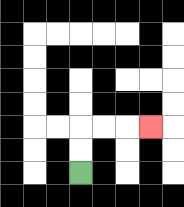{'start': '[3, 7]', 'end': '[6, 5]', 'path_directions': 'U,U,R,R,R', 'path_coordinates': '[[3, 7], [3, 6], [3, 5], [4, 5], [5, 5], [6, 5]]'}